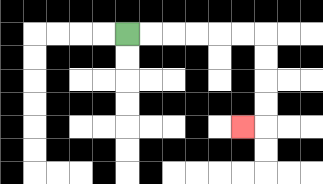{'start': '[5, 1]', 'end': '[10, 5]', 'path_directions': 'R,R,R,R,R,R,D,D,D,D,L', 'path_coordinates': '[[5, 1], [6, 1], [7, 1], [8, 1], [9, 1], [10, 1], [11, 1], [11, 2], [11, 3], [11, 4], [11, 5], [10, 5]]'}